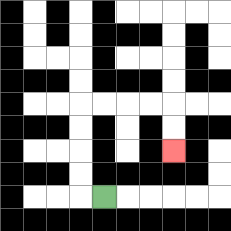{'start': '[4, 8]', 'end': '[7, 6]', 'path_directions': 'L,U,U,U,U,R,R,R,R,D,D', 'path_coordinates': '[[4, 8], [3, 8], [3, 7], [3, 6], [3, 5], [3, 4], [4, 4], [5, 4], [6, 4], [7, 4], [7, 5], [7, 6]]'}